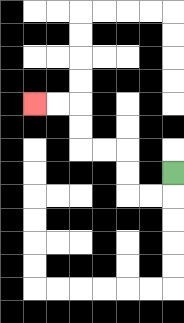{'start': '[7, 7]', 'end': '[1, 4]', 'path_directions': 'D,L,L,U,U,L,L,U,U,L,L', 'path_coordinates': '[[7, 7], [7, 8], [6, 8], [5, 8], [5, 7], [5, 6], [4, 6], [3, 6], [3, 5], [3, 4], [2, 4], [1, 4]]'}